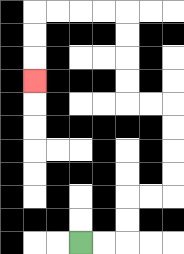{'start': '[3, 10]', 'end': '[1, 3]', 'path_directions': 'R,R,U,U,R,R,U,U,U,U,L,L,U,U,U,U,L,L,L,L,D,D,D', 'path_coordinates': '[[3, 10], [4, 10], [5, 10], [5, 9], [5, 8], [6, 8], [7, 8], [7, 7], [7, 6], [7, 5], [7, 4], [6, 4], [5, 4], [5, 3], [5, 2], [5, 1], [5, 0], [4, 0], [3, 0], [2, 0], [1, 0], [1, 1], [1, 2], [1, 3]]'}